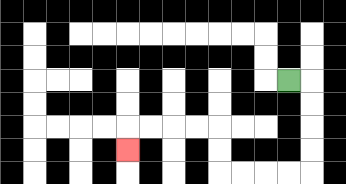{'start': '[12, 3]', 'end': '[5, 6]', 'path_directions': 'R,D,D,D,D,L,L,L,L,U,U,L,L,L,L,D', 'path_coordinates': '[[12, 3], [13, 3], [13, 4], [13, 5], [13, 6], [13, 7], [12, 7], [11, 7], [10, 7], [9, 7], [9, 6], [9, 5], [8, 5], [7, 5], [6, 5], [5, 5], [5, 6]]'}